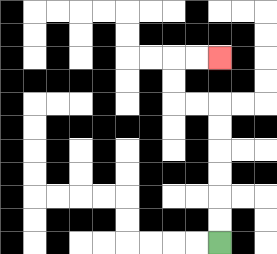{'start': '[9, 10]', 'end': '[9, 2]', 'path_directions': 'U,U,U,U,U,U,L,L,U,U,R,R', 'path_coordinates': '[[9, 10], [9, 9], [9, 8], [9, 7], [9, 6], [9, 5], [9, 4], [8, 4], [7, 4], [7, 3], [7, 2], [8, 2], [9, 2]]'}